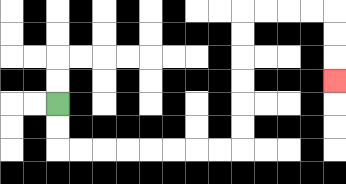{'start': '[2, 4]', 'end': '[14, 3]', 'path_directions': 'D,D,R,R,R,R,R,R,R,R,U,U,U,U,U,U,R,R,R,R,D,D,D', 'path_coordinates': '[[2, 4], [2, 5], [2, 6], [3, 6], [4, 6], [5, 6], [6, 6], [7, 6], [8, 6], [9, 6], [10, 6], [10, 5], [10, 4], [10, 3], [10, 2], [10, 1], [10, 0], [11, 0], [12, 0], [13, 0], [14, 0], [14, 1], [14, 2], [14, 3]]'}